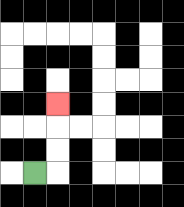{'start': '[1, 7]', 'end': '[2, 4]', 'path_directions': 'R,U,U,U', 'path_coordinates': '[[1, 7], [2, 7], [2, 6], [2, 5], [2, 4]]'}